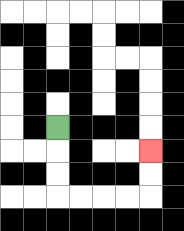{'start': '[2, 5]', 'end': '[6, 6]', 'path_directions': 'D,D,D,R,R,R,R,U,U', 'path_coordinates': '[[2, 5], [2, 6], [2, 7], [2, 8], [3, 8], [4, 8], [5, 8], [6, 8], [6, 7], [6, 6]]'}